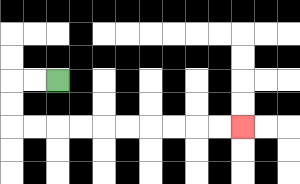{'start': '[2, 3]', 'end': '[10, 5]', 'path_directions': 'L,L,D,D,R,R,R,R,R,R,R,R,R,R', 'path_coordinates': '[[2, 3], [1, 3], [0, 3], [0, 4], [0, 5], [1, 5], [2, 5], [3, 5], [4, 5], [5, 5], [6, 5], [7, 5], [8, 5], [9, 5], [10, 5]]'}